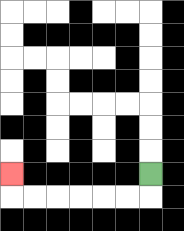{'start': '[6, 7]', 'end': '[0, 7]', 'path_directions': 'D,L,L,L,L,L,L,U', 'path_coordinates': '[[6, 7], [6, 8], [5, 8], [4, 8], [3, 8], [2, 8], [1, 8], [0, 8], [0, 7]]'}